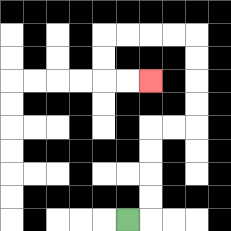{'start': '[5, 9]', 'end': '[6, 3]', 'path_directions': 'R,U,U,U,U,R,R,U,U,U,U,L,L,L,L,D,D,R,R', 'path_coordinates': '[[5, 9], [6, 9], [6, 8], [6, 7], [6, 6], [6, 5], [7, 5], [8, 5], [8, 4], [8, 3], [8, 2], [8, 1], [7, 1], [6, 1], [5, 1], [4, 1], [4, 2], [4, 3], [5, 3], [6, 3]]'}